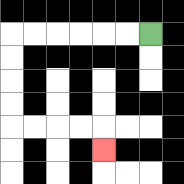{'start': '[6, 1]', 'end': '[4, 6]', 'path_directions': 'L,L,L,L,L,L,D,D,D,D,R,R,R,R,D', 'path_coordinates': '[[6, 1], [5, 1], [4, 1], [3, 1], [2, 1], [1, 1], [0, 1], [0, 2], [0, 3], [0, 4], [0, 5], [1, 5], [2, 5], [3, 5], [4, 5], [4, 6]]'}